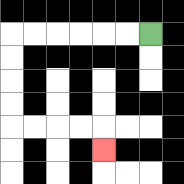{'start': '[6, 1]', 'end': '[4, 6]', 'path_directions': 'L,L,L,L,L,L,D,D,D,D,R,R,R,R,D', 'path_coordinates': '[[6, 1], [5, 1], [4, 1], [3, 1], [2, 1], [1, 1], [0, 1], [0, 2], [0, 3], [0, 4], [0, 5], [1, 5], [2, 5], [3, 5], [4, 5], [4, 6]]'}